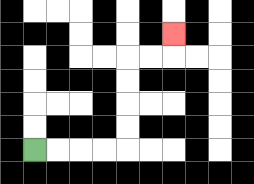{'start': '[1, 6]', 'end': '[7, 1]', 'path_directions': 'R,R,R,R,U,U,U,U,R,R,U', 'path_coordinates': '[[1, 6], [2, 6], [3, 6], [4, 6], [5, 6], [5, 5], [5, 4], [5, 3], [5, 2], [6, 2], [7, 2], [7, 1]]'}